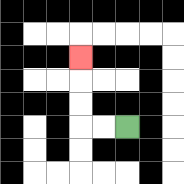{'start': '[5, 5]', 'end': '[3, 2]', 'path_directions': 'L,L,U,U,U', 'path_coordinates': '[[5, 5], [4, 5], [3, 5], [3, 4], [3, 3], [3, 2]]'}